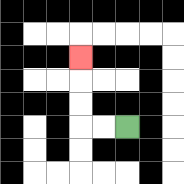{'start': '[5, 5]', 'end': '[3, 2]', 'path_directions': 'L,L,U,U,U', 'path_coordinates': '[[5, 5], [4, 5], [3, 5], [3, 4], [3, 3], [3, 2]]'}